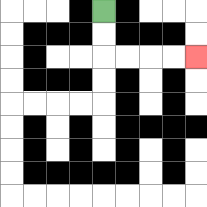{'start': '[4, 0]', 'end': '[8, 2]', 'path_directions': 'D,D,R,R,R,R', 'path_coordinates': '[[4, 0], [4, 1], [4, 2], [5, 2], [6, 2], [7, 2], [8, 2]]'}